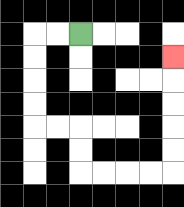{'start': '[3, 1]', 'end': '[7, 2]', 'path_directions': 'L,L,D,D,D,D,R,R,D,D,R,R,R,R,U,U,U,U,U', 'path_coordinates': '[[3, 1], [2, 1], [1, 1], [1, 2], [1, 3], [1, 4], [1, 5], [2, 5], [3, 5], [3, 6], [3, 7], [4, 7], [5, 7], [6, 7], [7, 7], [7, 6], [7, 5], [7, 4], [7, 3], [7, 2]]'}